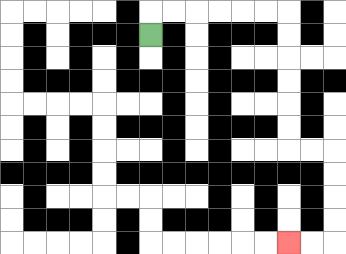{'start': '[6, 1]', 'end': '[12, 10]', 'path_directions': 'U,R,R,R,R,R,R,D,D,D,D,D,D,R,R,D,D,D,D,L,L', 'path_coordinates': '[[6, 1], [6, 0], [7, 0], [8, 0], [9, 0], [10, 0], [11, 0], [12, 0], [12, 1], [12, 2], [12, 3], [12, 4], [12, 5], [12, 6], [13, 6], [14, 6], [14, 7], [14, 8], [14, 9], [14, 10], [13, 10], [12, 10]]'}